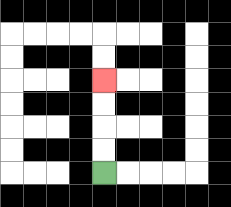{'start': '[4, 7]', 'end': '[4, 3]', 'path_directions': 'U,U,U,U', 'path_coordinates': '[[4, 7], [4, 6], [4, 5], [4, 4], [4, 3]]'}